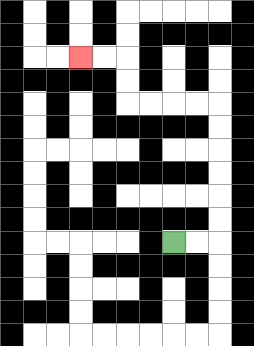{'start': '[7, 10]', 'end': '[3, 2]', 'path_directions': 'R,R,U,U,U,U,U,U,L,L,L,L,U,U,L,L', 'path_coordinates': '[[7, 10], [8, 10], [9, 10], [9, 9], [9, 8], [9, 7], [9, 6], [9, 5], [9, 4], [8, 4], [7, 4], [6, 4], [5, 4], [5, 3], [5, 2], [4, 2], [3, 2]]'}